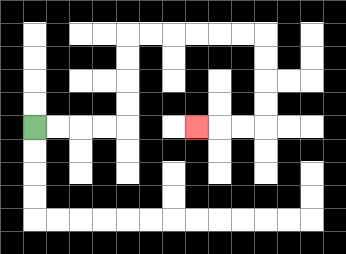{'start': '[1, 5]', 'end': '[8, 5]', 'path_directions': 'R,R,R,R,U,U,U,U,R,R,R,R,R,R,D,D,D,D,L,L,L', 'path_coordinates': '[[1, 5], [2, 5], [3, 5], [4, 5], [5, 5], [5, 4], [5, 3], [5, 2], [5, 1], [6, 1], [7, 1], [8, 1], [9, 1], [10, 1], [11, 1], [11, 2], [11, 3], [11, 4], [11, 5], [10, 5], [9, 5], [8, 5]]'}